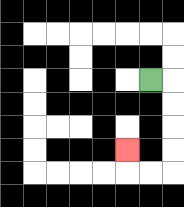{'start': '[6, 3]', 'end': '[5, 6]', 'path_directions': 'R,D,D,D,D,L,L,U', 'path_coordinates': '[[6, 3], [7, 3], [7, 4], [7, 5], [7, 6], [7, 7], [6, 7], [5, 7], [5, 6]]'}